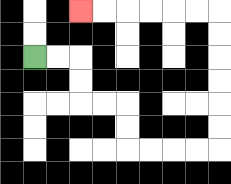{'start': '[1, 2]', 'end': '[3, 0]', 'path_directions': 'R,R,D,D,R,R,D,D,R,R,R,R,U,U,U,U,U,U,L,L,L,L,L,L', 'path_coordinates': '[[1, 2], [2, 2], [3, 2], [3, 3], [3, 4], [4, 4], [5, 4], [5, 5], [5, 6], [6, 6], [7, 6], [8, 6], [9, 6], [9, 5], [9, 4], [9, 3], [9, 2], [9, 1], [9, 0], [8, 0], [7, 0], [6, 0], [5, 0], [4, 0], [3, 0]]'}